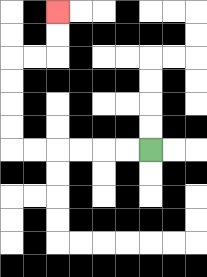{'start': '[6, 6]', 'end': '[2, 0]', 'path_directions': 'L,L,L,L,L,L,U,U,U,U,R,R,U,U', 'path_coordinates': '[[6, 6], [5, 6], [4, 6], [3, 6], [2, 6], [1, 6], [0, 6], [0, 5], [0, 4], [0, 3], [0, 2], [1, 2], [2, 2], [2, 1], [2, 0]]'}